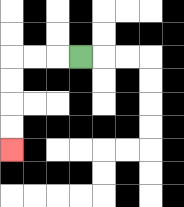{'start': '[3, 2]', 'end': '[0, 6]', 'path_directions': 'L,L,L,D,D,D,D', 'path_coordinates': '[[3, 2], [2, 2], [1, 2], [0, 2], [0, 3], [0, 4], [0, 5], [0, 6]]'}